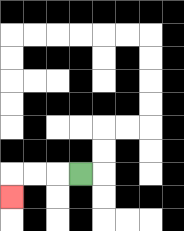{'start': '[3, 7]', 'end': '[0, 8]', 'path_directions': 'L,L,L,D', 'path_coordinates': '[[3, 7], [2, 7], [1, 7], [0, 7], [0, 8]]'}